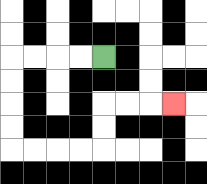{'start': '[4, 2]', 'end': '[7, 4]', 'path_directions': 'L,L,L,L,D,D,D,D,R,R,R,R,U,U,R,R,R', 'path_coordinates': '[[4, 2], [3, 2], [2, 2], [1, 2], [0, 2], [0, 3], [0, 4], [0, 5], [0, 6], [1, 6], [2, 6], [3, 6], [4, 6], [4, 5], [4, 4], [5, 4], [6, 4], [7, 4]]'}